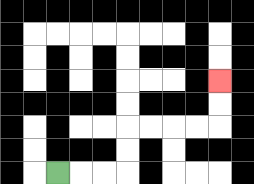{'start': '[2, 7]', 'end': '[9, 3]', 'path_directions': 'R,R,R,U,U,R,R,R,R,U,U', 'path_coordinates': '[[2, 7], [3, 7], [4, 7], [5, 7], [5, 6], [5, 5], [6, 5], [7, 5], [8, 5], [9, 5], [9, 4], [9, 3]]'}